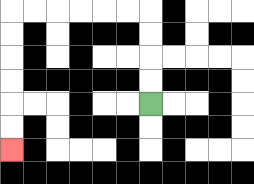{'start': '[6, 4]', 'end': '[0, 6]', 'path_directions': 'U,U,U,U,L,L,L,L,L,L,D,D,D,D,D,D', 'path_coordinates': '[[6, 4], [6, 3], [6, 2], [6, 1], [6, 0], [5, 0], [4, 0], [3, 0], [2, 0], [1, 0], [0, 0], [0, 1], [0, 2], [0, 3], [0, 4], [0, 5], [0, 6]]'}